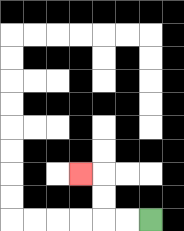{'start': '[6, 9]', 'end': '[3, 7]', 'path_directions': 'L,L,U,U,L', 'path_coordinates': '[[6, 9], [5, 9], [4, 9], [4, 8], [4, 7], [3, 7]]'}